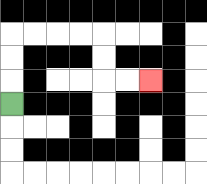{'start': '[0, 4]', 'end': '[6, 3]', 'path_directions': 'U,U,U,R,R,R,R,D,D,R,R', 'path_coordinates': '[[0, 4], [0, 3], [0, 2], [0, 1], [1, 1], [2, 1], [3, 1], [4, 1], [4, 2], [4, 3], [5, 3], [6, 3]]'}